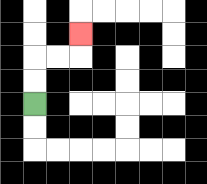{'start': '[1, 4]', 'end': '[3, 1]', 'path_directions': 'U,U,R,R,U', 'path_coordinates': '[[1, 4], [1, 3], [1, 2], [2, 2], [3, 2], [3, 1]]'}